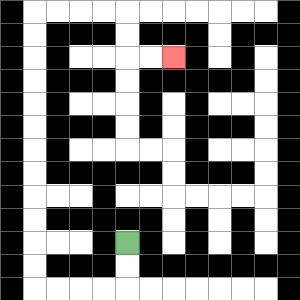{'start': '[5, 10]', 'end': '[7, 2]', 'path_directions': 'D,D,L,L,L,L,U,U,U,U,U,U,U,U,U,U,U,U,R,R,R,R,D,D,R,R', 'path_coordinates': '[[5, 10], [5, 11], [5, 12], [4, 12], [3, 12], [2, 12], [1, 12], [1, 11], [1, 10], [1, 9], [1, 8], [1, 7], [1, 6], [1, 5], [1, 4], [1, 3], [1, 2], [1, 1], [1, 0], [2, 0], [3, 0], [4, 0], [5, 0], [5, 1], [5, 2], [6, 2], [7, 2]]'}